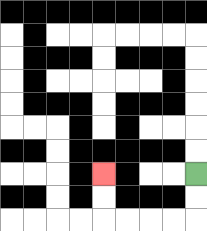{'start': '[8, 7]', 'end': '[4, 7]', 'path_directions': 'D,D,L,L,L,L,U,U', 'path_coordinates': '[[8, 7], [8, 8], [8, 9], [7, 9], [6, 9], [5, 9], [4, 9], [4, 8], [4, 7]]'}